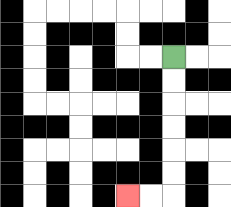{'start': '[7, 2]', 'end': '[5, 8]', 'path_directions': 'D,D,D,D,D,D,L,L', 'path_coordinates': '[[7, 2], [7, 3], [7, 4], [7, 5], [7, 6], [7, 7], [7, 8], [6, 8], [5, 8]]'}